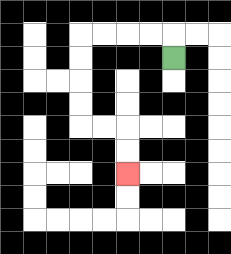{'start': '[7, 2]', 'end': '[5, 7]', 'path_directions': 'U,L,L,L,L,D,D,D,D,R,R,D,D', 'path_coordinates': '[[7, 2], [7, 1], [6, 1], [5, 1], [4, 1], [3, 1], [3, 2], [3, 3], [3, 4], [3, 5], [4, 5], [5, 5], [5, 6], [5, 7]]'}